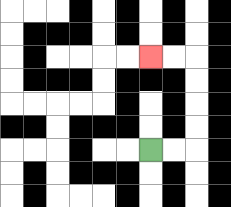{'start': '[6, 6]', 'end': '[6, 2]', 'path_directions': 'R,R,U,U,U,U,L,L', 'path_coordinates': '[[6, 6], [7, 6], [8, 6], [8, 5], [8, 4], [8, 3], [8, 2], [7, 2], [6, 2]]'}